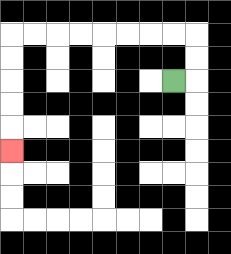{'start': '[7, 3]', 'end': '[0, 6]', 'path_directions': 'R,U,U,L,L,L,L,L,L,L,L,D,D,D,D,D', 'path_coordinates': '[[7, 3], [8, 3], [8, 2], [8, 1], [7, 1], [6, 1], [5, 1], [4, 1], [3, 1], [2, 1], [1, 1], [0, 1], [0, 2], [0, 3], [0, 4], [0, 5], [0, 6]]'}